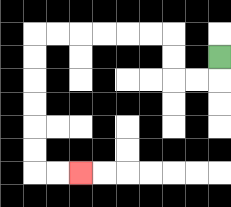{'start': '[9, 2]', 'end': '[3, 7]', 'path_directions': 'D,L,L,U,U,L,L,L,L,L,L,D,D,D,D,D,D,R,R', 'path_coordinates': '[[9, 2], [9, 3], [8, 3], [7, 3], [7, 2], [7, 1], [6, 1], [5, 1], [4, 1], [3, 1], [2, 1], [1, 1], [1, 2], [1, 3], [1, 4], [1, 5], [1, 6], [1, 7], [2, 7], [3, 7]]'}